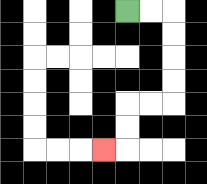{'start': '[5, 0]', 'end': '[4, 6]', 'path_directions': 'R,R,D,D,D,D,L,L,D,D,L', 'path_coordinates': '[[5, 0], [6, 0], [7, 0], [7, 1], [7, 2], [7, 3], [7, 4], [6, 4], [5, 4], [5, 5], [5, 6], [4, 6]]'}